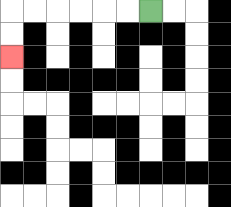{'start': '[6, 0]', 'end': '[0, 2]', 'path_directions': 'L,L,L,L,L,L,D,D', 'path_coordinates': '[[6, 0], [5, 0], [4, 0], [3, 0], [2, 0], [1, 0], [0, 0], [0, 1], [0, 2]]'}